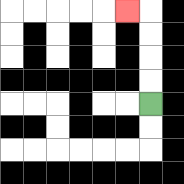{'start': '[6, 4]', 'end': '[5, 0]', 'path_directions': 'U,U,U,U,L', 'path_coordinates': '[[6, 4], [6, 3], [6, 2], [6, 1], [6, 0], [5, 0]]'}